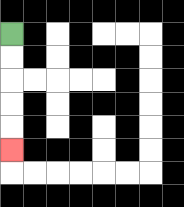{'start': '[0, 1]', 'end': '[0, 6]', 'path_directions': 'D,D,D,D,D', 'path_coordinates': '[[0, 1], [0, 2], [0, 3], [0, 4], [0, 5], [0, 6]]'}